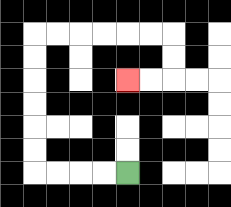{'start': '[5, 7]', 'end': '[5, 3]', 'path_directions': 'L,L,L,L,U,U,U,U,U,U,R,R,R,R,R,R,D,D,L,L', 'path_coordinates': '[[5, 7], [4, 7], [3, 7], [2, 7], [1, 7], [1, 6], [1, 5], [1, 4], [1, 3], [1, 2], [1, 1], [2, 1], [3, 1], [4, 1], [5, 1], [6, 1], [7, 1], [7, 2], [7, 3], [6, 3], [5, 3]]'}